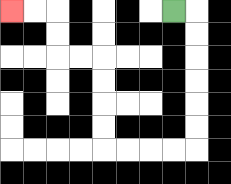{'start': '[7, 0]', 'end': '[0, 0]', 'path_directions': 'R,D,D,D,D,D,D,L,L,L,L,U,U,U,U,L,L,U,U,L,L', 'path_coordinates': '[[7, 0], [8, 0], [8, 1], [8, 2], [8, 3], [8, 4], [8, 5], [8, 6], [7, 6], [6, 6], [5, 6], [4, 6], [4, 5], [4, 4], [4, 3], [4, 2], [3, 2], [2, 2], [2, 1], [2, 0], [1, 0], [0, 0]]'}